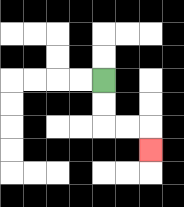{'start': '[4, 3]', 'end': '[6, 6]', 'path_directions': 'D,D,R,R,D', 'path_coordinates': '[[4, 3], [4, 4], [4, 5], [5, 5], [6, 5], [6, 6]]'}